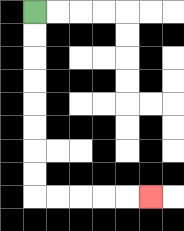{'start': '[1, 0]', 'end': '[6, 8]', 'path_directions': 'D,D,D,D,D,D,D,D,R,R,R,R,R', 'path_coordinates': '[[1, 0], [1, 1], [1, 2], [1, 3], [1, 4], [1, 5], [1, 6], [1, 7], [1, 8], [2, 8], [3, 8], [4, 8], [5, 8], [6, 8]]'}